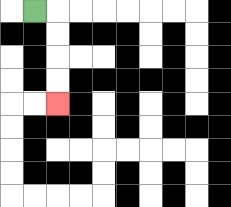{'start': '[1, 0]', 'end': '[2, 4]', 'path_directions': 'R,D,D,D,D', 'path_coordinates': '[[1, 0], [2, 0], [2, 1], [2, 2], [2, 3], [2, 4]]'}